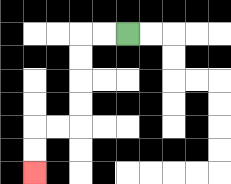{'start': '[5, 1]', 'end': '[1, 7]', 'path_directions': 'L,L,D,D,D,D,L,L,D,D', 'path_coordinates': '[[5, 1], [4, 1], [3, 1], [3, 2], [3, 3], [3, 4], [3, 5], [2, 5], [1, 5], [1, 6], [1, 7]]'}